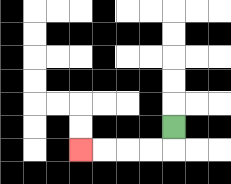{'start': '[7, 5]', 'end': '[3, 6]', 'path_directions': 'D,L,L,L,L', 'path_coordinates': '[[7, 5], [7, 6], [6, 6], [5, 6], [4, 6], [3, 6]]'}